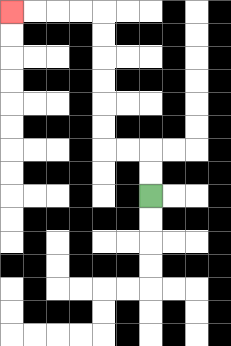{'start': '[6, 8]', 'end': '[0, 0]', 'path_directions': 'U,U,L,L,U,U,U,U,U,U,L,L,L,L', 'path_coordinates': '[[6, 8], [6, 7], [6, 6], [5, 6], [4, 6], [4, 5], [4, 4], [4, 3], [4, 2], [4, 1], [4, 0], [3, 0], [2, 0], [1, 0], [0, 0]]'}